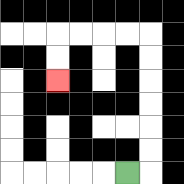{'start': '[5, 7]', 'end': '[2, 3]', 'path_directions': 'R,U,U,U,U,U,U,L,L,L,L,D,D', 'path_coordinates': '[[5, 7], [6, 7], [6, 6], [6, 5], [6, 4], [6, 3], [6, 2], [6, 1], [5, 1], [4, 1], [3, 1], [2, 1], [2, 2], [2, 3]]'}